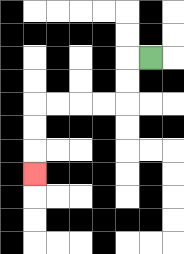{'start': '[6, 2]', 'end': '[1, 7]', 'path_directions': 'L,D,D,L,L,L,L,D,D,D', 'path_coordinates': '[[6, 2], [5, 2], [5, 3], [5, 4], [4, 4], [3, 4], [2, 4], [1, 4], [1, 5], [1, 6], [1, 7]]'}